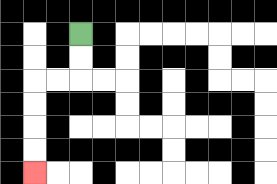{'start': '[3, 1]', 'end': '[1, 7]', 'path_directions': 'D,D,L,L,D,D,D,D', 'path_coordinates': '[[3, 1], [3, 2], [3, 3], [2, 3], [1, 3], [1, 4], [1, 5], [1, 6], [1, 7]]'}